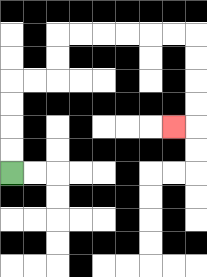{'start': '[0, 7]', 'end': '[7, 5]', 'path_directions': 'U,U,U,U,R,R,U,U,R,R,R,R,R,R,D,D,D,D,L', 'path_coordinates': '[[0, 7], [0, 6], [0, 5], [0, 4], [0, 3], [1, 3], [2, 3], [2, 2], [2, 1], [3, 1], [4, 1], [5, 1], [6, 1], [7, 1], [8, 1], [8, 2], [8, 3], [8, 4], [8, 5], [7, 5]]'}